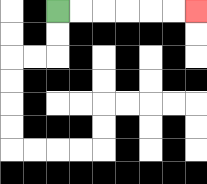{'start': '[2, 0]', 'end': '[8, 0]', 'path_directions': 'R,R,R,R,R,R', 'path_coordinates': '[[2, 0], [3, 0], [4, 0], [5, 0], [6, 0], [7, 0], [8, 0]]'}